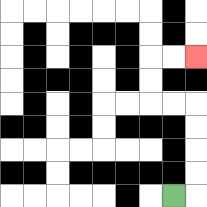{'start': '[7, 8]', 'end': '[8, 2]', 'path_directions': 'R,U,U,U,U,L,L,U,U,R,R', 'path_coordinates': '[[7, 8], [8, 8], [8, 7], [8, 6], [8, 5], [8, 4], [7, 4], [6, 4], [6, 3], [6, 2], [7, 2], [8, 2]]'}